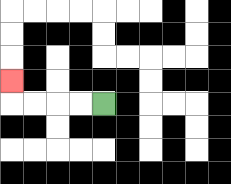{'start': '[4, 4]', 'end': '[0, 3]', 'path_directions': 'L,L,L,L,U', 'path_coordinates': '[[4, 4], [3, 4], [2, 4], [1, 4], [0, 4], [0, 3]]'}